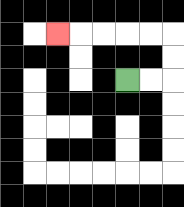{'start': '[5, 3]', 'end': '[2, 1]', 'path_directions': 'R,R,U,U,L,L,L,L,L', 'path_coordinates': '[[5, 3], [6, 3], [7, 3], [7, 2], [7, 1], [6, 1], [5, 1], [4, 1], [3, 1], [2, 1]]'}